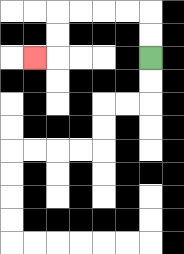{'start': '[6, 2]', 'end': '[1, 2]', 'path_directions': 'U,U,L,L,L,L,D,D,L', 'path_coordinates': '[[6, 2], [6, 1], [6, 0], [5, 0], [4, 0], [3, 0], [2, 0], [2, 1], [2, 2], [1, 2]]'}